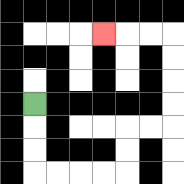{'start': '[1, 4]', 'end': '[4, 1]', 'path_directions': 'D,D,D,R,R,R,R,U,U,R,R,U,U,U,U,L,L,L', 'path_coordinates': '[[1, 4], [1, 5], [1, 6], [1, 7], [2, 7], [3, 7], [4, 7], [5, 7], [5, 6], [5, 5], [6, 5], [7, 5], [7, 4], [7, 3], [7, 2], [7, 1], [6, 1], [5, 1], [4, 1]]'}